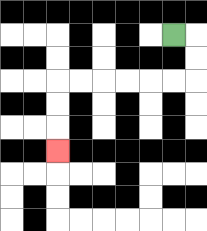{'start': '[7, 1]', 'end': '[2, 6]', 'path_directions': 'R,D,D,L,L,L,L,L,L,D,D,D', 'path_coordinates': '[[7, 1], [8, 1], [8, 2], [8, 3], [7, 3], [6, 3], [5, 3], [4, 3], [3, 3], [2, 3], [2, 4], [2, 5], [2, 6]]'}